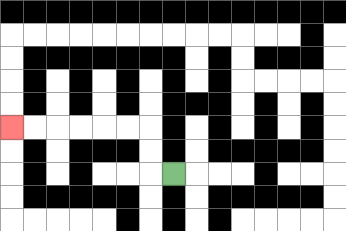{'start': '[7, 7]', 'end': '[0, 5]', 'path_directions': 'L,U,U,L,L,L,L,L,L', 'path_coordinates': '[[7, 7], [6, 7], [6, 6], [6, 5], [5, 5], [4, 5], [3, 5], [2, 5], [1, 5], [0, 5]]'}